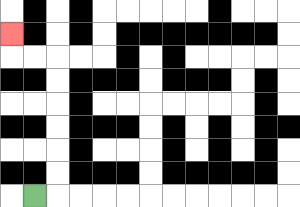{'start': '[1, 8]', 'end': '[0, 1]', 'path_directions': 'R,U,U,U,U,U,U,L,L,U', 'path_coordinates': '[[1, 8], [2, 8], [2, 7], [2, 6], [2, 5], [2, 4], [2, 3], [2, 2], [1, 2], [0, 2], [0, 1]]'}